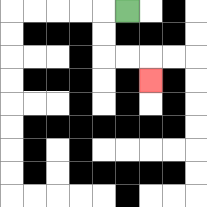{'start': '[5, 0]', 'end': '[6, 3]', 'path_directions': 'L,D,D,R,R,D', 'path_coordinates': '[[5, 0], [4, 0], [4, 1], [4, 2], [5, 2], [6, 2], [6, 3]]'}